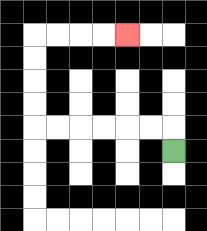{'start': '[7, 6]', 'end': '[5, 1]', 'path_directions': 'U,L,L,L,L,L,L,U,U,U,U,R,R,R,R', 'path_coordinates': '[[7, 6], [7, 5], [6, 5], [5, 5], [4, 5], [3, 5], [2, 5], [1, 5], [1, 4], [1, 3], [1, 2], [1, 1], [2, 1], [3, 1], [4, 1], [5, 1]]'}